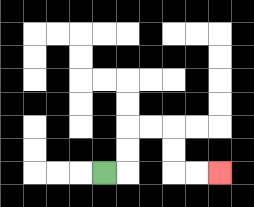{'start': '[4, 7]', 'end': '[9, 7]', 'path_directions': 'R,U,U,R,R,D,D,R,R', 'path_coordinates': '[[4, 7], [5, 7], [5, 6], [5, 5], [6, 5], [7, 5], [7, 6], [7, 7], [8, 7], [9, 7]]'}